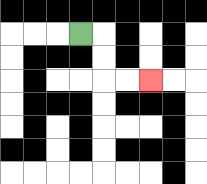{'start': '[3, 1]', 'end': '[6, 3]', 'path_directions': 'R,D,D,R,R', 'path_coordinates': '[[3, 1], [4, 1], [4, 2], [4, 3], [5, 3], [6, 3]]'}